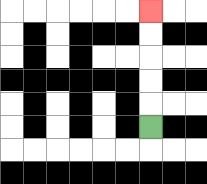{'start': '[6, 5]', 'end': '[6, 0]', 'path_directions': 'U,U,U,U,U', 'path_coordinates': '[[6, 5], [6, 4], [6, 3], [6, 2], [6, 1], [6, 0]]'}